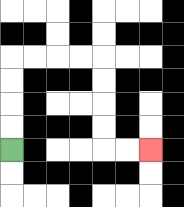{'start': '[0, 6]', 'end': '[6, 6]', 'path_directions': 'U,U,U,U,R,R,R,R,D,D,D,D,R,R', 'path_coordinates': '[[0, 6], [0, 5], [0, 4], [0, 3], [0, 2], [1, 2], [2, 2], [3, 2], [4, 2], [4, 3], [4, 4], [4, 5], [4, 6], [5, 6], [6, 6]]'}